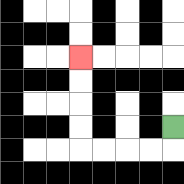{'start': '[7, 5]', 'end': '[3, 2]', 'path_directions': 'D,L,L,L,L,U,U,U,U', 'path_coordinates': '[[7, 5], [7, 6], [6, 6], [5, 6], [4, 6], [3, 6], [3, 5], [3, 4], [3, 3], [3, 2]]'}